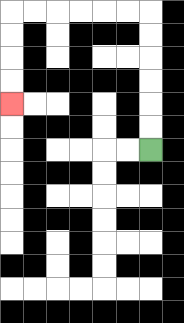{'start': '[6, 6]', 'end': '[0, 4]', 'path_directions': 'U,U,U,U,U,U,L,L,L,L,L,L,D,D,D,D', 'path_coordinates': '[[6, 6], [6, 5], [6, 4], [6, 3], [6, 2], [6, 1], [6, 0], [5, 0], [4, 0], [3, 0], [2, 0], [1, 0], [0, 0], [0, 1], [0, 2], [0, 3], [0, 4]]'}